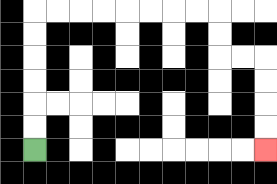{'start': '[1, 6]', 'end': '[11, 6]', 'path_directions': 'U,U,U,U,U,U,R,R,R,R,R,R,R,R,D,D,R,R,D,D,D,D', 'path_coordinates': '[[1, 6], [1, 5], [1, 4], [1, 3], [1, 2], [1, 1], [1, 0], [2, 0], [3, 0], [4, 0], [5, 0], [6, 0], [7, 0], [8, 0], [9, 0], [9, 1], [9, 2], [10, 2], [11, 2], [11, 3], [11, 4], [11, 5], [11, 6]]'}